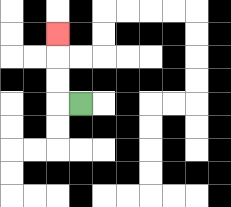{'start': '[3, 4]', 'end': '[2, 1]', 'path_directions': 'L,U,U,U', 'path_coordinates': '[[3, 4], [2, 4], [2, 3], [2, 2], [2, 1]]'}